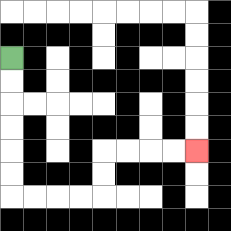{'start': '[0, 2]', 'end': '[8, 6]', 'path_directions': 'D,D,D,D,D,D,R,R,R,R,U,U,R,R,R,R', 'path_coordinates': '[[0, 2], [0, 3], [0, 4], [0, 5], [0, 6], [0, 7], [0, 8], [1, 8], [2, 8], [3, 8], [4, 8], [4, 7], [4, 6], [5, 6], [6, 6], [7, 6], [8, 6]]'}